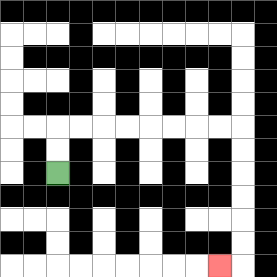{'start': '[2, 7]', 'end': '[9, 11]', 'path_directions': 'U,U,R,R,R,R,R,R,R,R,D,D,D,D,D,D,L', 'path_coordinates': '[[2, 7], [2, 6], [2, 5], [3, 5], [4, 5], [5, 5], [6, 5], [7, 5], [8, 5], [9, 5], [10, 5], [10, 6], [10, 7], [10, 8], [10, 9], [10, 10], [10, 11], [9, 11]]'}